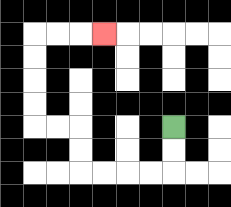{'start': '[7, 5]', 'end': '[4, 1]', 'path_directions': 'D,D,L,L,L,L,U,U,L,L,U,U,U,U,R,R,R', 'path_coordinates': '[[7, 5], [7, 6], [7, 7], [6, 7], [5, 7], [4, 7], [3, 7], [3, 6], [3, 5], [2, 5], [1, 5], [1, 4], [1, 3], [1, 2], [1, 1], [2, 1], [3, 1], [4, 1]]'}